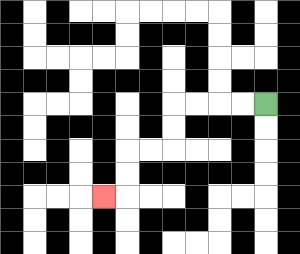{'start': '[11, 4]', 'end': '[4, 8]', 'path_directions': 'L,L,L,L,D,D,L,L,D,D,L', 'path_coordinates': '[[11, 4], [10, 4], [9, 4], [8, 4], [7, 4], [7, 5], [7, 6], [6, 6], [5, 6], [5, 7], [5, 8], [4, 8]]'}